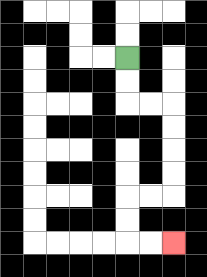{'start': '[5, 2]', 'end': '[7, 10]', 'path_directions': 'D,D,R,R,D,D,D,D,L,L,D,D,R,R', 'path_coordinates': '[[5, 2], [5, 3], [5, 4], [6, 4], [7, 4], [7, 5], [7, 6], [7, 7], [7, 8], [6, 8], [5, 8], [5, 9], [5, 10], [6, 10], [7, 10]]'}